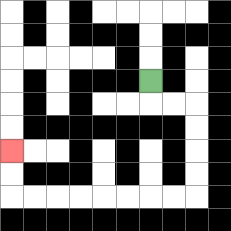{'start': '[6, 3]', 'end': '[0, 6]', 'path_directions': 'D,R,R,D,D,D,D,L,L,L,L,L,L,L,L,U,U', 'path_coordinates': '[[6, 3], [6, 4], [7, 4], [8, 4], [8, 5], [8, 6], [8, 7], [8, 8], [7, 8], [6, 8], [5, 8], [4, 8], [3, 8], [2, 8], [1, 8], [0, 8], [0, 7], [0, 6]]'}